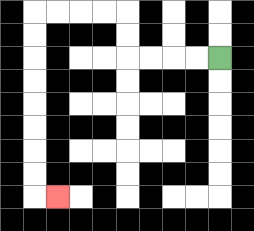{'start': '[9, 2]', 'end': '[2, 8]', 'path_directions': 'L,L,L,L,U,U,L,L,L,L,D,D,D,D,D,D,D,D,R', 'path_coordinates': '[[9, 2], [8, 2], [7, 2], [6, 2], [5, 2], [5, 1], [5, 0], [4, 0], [3, 0], [2, 0], [1, 0], [1, 1], [1, 2], [1, 3], [1, 4], [1, 5], [1, 6], [1, 7], [1, 8], [2, 8]]'}